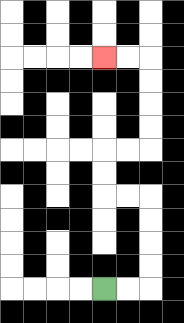{'start': '[4, 12]', 'end': '[4, 2]', 'path_directions': 'R,R,U,U,U,U,L,L,U,U,R,R,U,U,U,U,L,L', 'path_coordinates': '[[4, 12], [5, 12], [6, 12], [6, 11], [6, 10], [6, 9], [6, 8], [5, 8], [4, 8], [4, 7], [4, 6], [5, 6], [6, 6], [6, 5], [6, 4], [6, 3], [6, 2], [5, 2], [4, 2]]'}